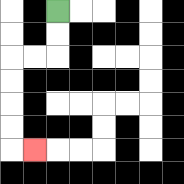{'start': '[2, 0]', 'end': '[1, 6]', 'path_directions': 'D,D,L,L,D,D,D,D,R', 'path_coordinates': '[[2, 0], [2, 1], [2, 2], [1, 2], [0, 2], [0, 3], [0, 4], [0, 5], [0, 6], [1, 6]]'}